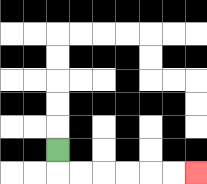{'start': '[2, 6]', 'end': '[8, 7]', 'path_directions': 'D,R,R,R,R,R,R', 'path_coordinates': '[[2, 6], [2, 7], [3, 7], [4, 7], [5, 7], [6, 7], [7, 7], [8, 7]]'}